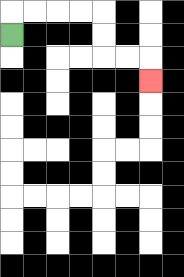{'start': '[0, 1]', 'end': '[6, 3]', 'path_directions': 'U,R,R,R,R,D,D,R,R,D', 'path_coordinates': '[[0, 1], [0, 0], [1, 0], [2, 0], [3, 0], [4, 0], [4, 1], [4, 2], [5, 2], [6, 2], [6, 3]]'}